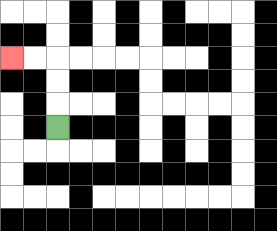{'start': '[2, 5]', 'end': '[0, 2]', 'path_directions': 'U,U,U,L,L', 'path_coordinates': '[[2, 5], [2, 4], [2, 3], [2, 2], [1, 2], [0, 2]]'}